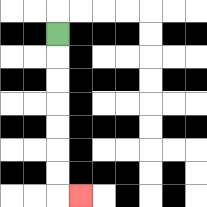{'start': '[2, 1]', 'end': '[3, 8]', 'path_directions': 'D,D,D,D,D,D,D,R', 'path_coordinates': '[[2, 1], [2, 2], [2, 3], [2, 4], [2, 5], [2, 6], [2, 7], [2, 8], [3, 8]]'}